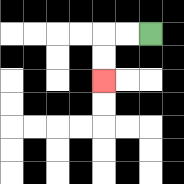{'start': '[6, 1]', 'end': '[4, 3]', 'path_directions': 'L,L,D,D', 'path_coordinates': '[[6, 1], [5, 1], [4, 1], [4, 2], [4, 3]]'}